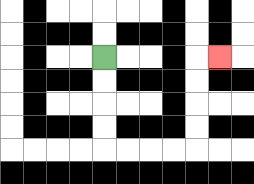{'start': '[4, 2]', 'end': '[9, 2]', 'path_directions': 'D,D,D,D,R,R,R,R,U,U,U,U,R', 'path_coordinates': '[[4, 2], [4, 3], [4, 4], [4, 5], [4, 6], [5, 6], [6, 6], [7, 6], [8, 6], [8, 5], [8, 4], [8, 3], [8, 2], [9, 2]]'}